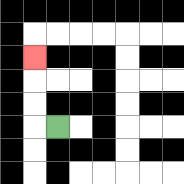{'start': '[2, 5]', 'end': '[1, 2]', 'path_directions': 'L,U,U,U', 'path_coordinates': '[[2, 5], [1, 5], [1, 4], [1, 3], [1, 2]]'}